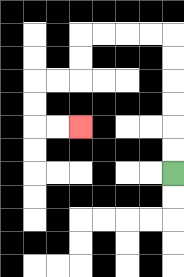{'start': '[7, 7]', 'end': '[3, 5]', 'path_directions': 'U,U,U,U,U,U,L,L,L,L,D,D,L,L,D,D,R,R', 'path_coordinates': '[[7, 7], [7, 6], [7, 5], [7, 4], [7, 3], [7, 2], [7, 1], [6, 1], [5, 1], [4, 1], [3, 1], [3, 2], [3, 3], [2, 3], [1, 3], [1, 4], [1, 5], [2, 5], [3, 5]]'}